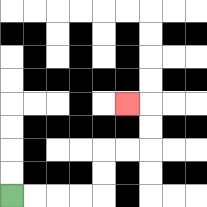{'start': '[0, 8]', 'end': '[5, 4]', 'path_directions': 'R,R,R,R,U,U,R,R,U,U,L', 'path_coordinates': '[[0, 8], [1, 8], [2, 8], [3, 8], [4, 8], [4, 7], [4, 6], [5, 6], [6, 6], [6, 5], [6, 4], [5, 4]]'}